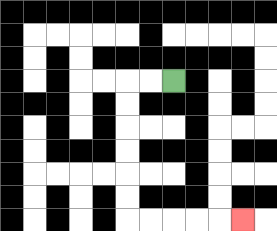{'start': '[7, 3]', 'end': '[10, 9]', 'path_directions': 'L,L,D,D,D,D,D,D,R,R,R,R,R', 'path_coordinates': '[[7, 3], [6, 3], [5, 3], [5, 4], [5, 5], [5, 6], [5, 7], [5, 8], [5, 9], [6, 9], [7, 9], [8, 9], [9, 9], [10, 9]]'}